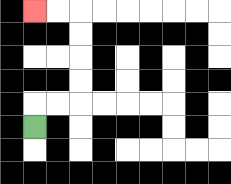{'start': '[1, 5]', 'end': '[1, 0]', 'path_directions': 'U,R,R,U,U,U,U,L,L', 'path_coordinates': '[[1, 5], [1, 4], [2, 4], [3, 4], [3, 3], [3, 2], [3, 1], [3, 0], [2, 0], [1, 0]]'}